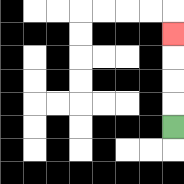{'start': '[7, 5]', 'end': '[7, 1]', 'path_directions': 'U,U,U,U', 'path_coordinates': '[[7, 5], [7, 4], [7, 3], [7, 2], [7, 1]]'}